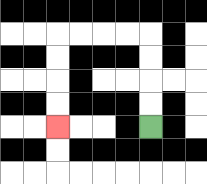{'start': '[6, 5]', 'end': '[2, 5]', 'path_directions': 'U,U,U,U,L,L,L,L,D,D,D,D', 'path_coordinates': '[[6, 5], [6, 4], [6, 3], [6, 2], [6, 1], [5, 1], [4, 1], [3, 1], [2, 1], [2, 2], [2, 3], [2, 4], [2, 5]]'}